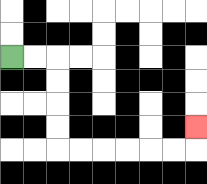{'start': '[0, 2]', 'end': '[8, 5]', 'path_directions': 'R,R,D,D,D,D,R,R,R,R,R,R,U', 'path_coordinates': '[[0, 2], [1, 2], [2, 2], [2, 3], [2, 4], [2, 5], [2, 6], [3, 6], [4, 6], [5, 6], [6, 6], [7, 6], [8, 6], [8, 5]]'}